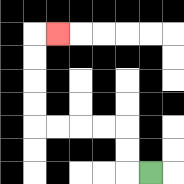{'start': '[6, 7]', 'end': '[2, 1]', 'path_directions': 'L,U,U,L,L,L,L,U,U,U,U,R', 'path_coordinates': '[[6, 7], [5, 7], [5, 6], [5, 5], [4, 5], [3, 5], [2, 5], [1, 5], [1, 4], [1, 3], [1, 2], [1, 1], [2, 1]]'}